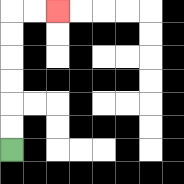{'start': '[0, 6]', 'end': '[2, 0]', 'path_directions': 'U,U,U,U,U,U,R,R', 'path_coordinates': '[[0, 6], [0, 5], [0, 4], [0, 3], [0, 2], [0, 1], [0, 0], [1, 0], [2, 0]]'}